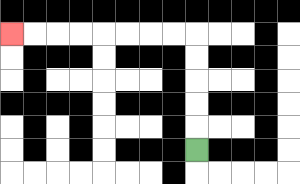{'start': '[8, 6]', 'end': '[0, 1]', 'path_directions': 'U,U,U,U,U,L,L,L,L,L,L,L,L', 'path_coordinates': '[[8, 6], [8, 5], [8, 4], [8, 3], [8, 2], [8, 1], [7, 1], [6, 1], [5, 1], [4, 1], [3, 1], [2, 1], [1, 1], [0, 1]]'}